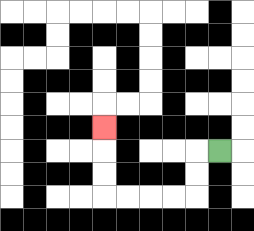{'start': '[9, 6]', 'end': '[4, 5]', 'path_directions': 'L,D,D,L,L,L,L,U,U,U', 'path_coordinates': '[[9, 6], [8, 6], [8, 7], [8, 8], [7, 8], [6, 8], [5, 8], [4, 8], [4, 7], [4, 6], [4, 5]]'}